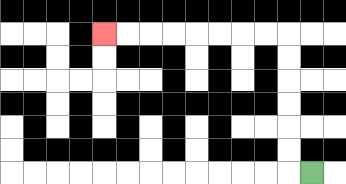{'start': '[13, 7]', 'end': '[4, 1]', 'path_directions': 'L,U,U,U,U,U,U,L,L,L,L,L,L,L,L', 'path_coordinates': '[[13, 7], [12, 7], [12, 6], [12, 5], [12, 4], [12, 3], [12, 2], [12, 1], [11, 1], [10, 1], [9, 1], [8, 1], [7, 1], [6, 1], [5, 1], [4, 1]]'}